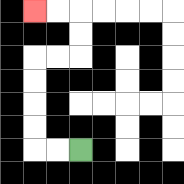{'start': '[3, 6]', 'end': '[1, 0]', 'path_directions': 'L,L,U,U,U,U,R,R,U,U,L,L', 'path_coordinates': '[[3, 6], [2, 6], [1, 6], [1, 5], [1, 4], [1, 3], [1, 2], [2, 2], [3, 2], [3, 1], [3, 0], [2, 0], [1, 0]]'}